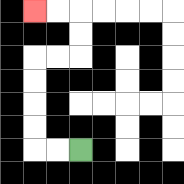{'start': '[3, 6]', 'end': '[1, 0]', 'path_directions': 'L,L,U,U,U,U,R,R,U,U,L,L', 'path_coordinates': '[[3, 6], [2, 6], [1, 6], [1, 5], [1, 4], [1, 3], [1, 2], [2, 2], [3, 2], [3, 1], [3, 0], [2, 0], [1, 0]]'}